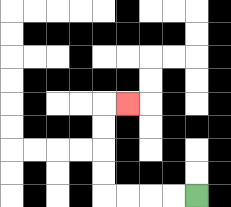{'start': '[8, 8]', 'end': '[5, 4]', 'path_directions': 'L,L,L,L,U,U,U,U,R', 'path_coordinates': '[[8, 8], [7, 8], [6, 8], [5, 8], [4, 8], [4, 7], [4, 6], [4, 5], [4, 4], [5, 4]]'}